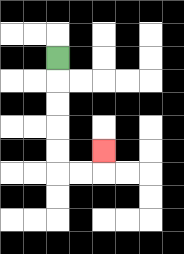{'start': '[2, 2]', 'end': '[4, 6]', 'path_directions': 'D,D,D,D,D,R,R,U', 'path_coordinates': '[[2, 2], [2, 3], [2, 4], [2, 5], [2, 6], [2, 7], [3, 7], [4, 7], [4, 6]]'}